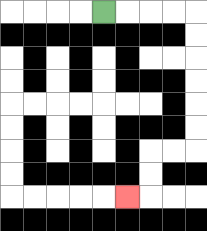{'start': '[4, 0]', 'end': '[5, 8]', 'path_directions': 'R,R,R,R,D,D,D,D,D,D,L,L,D,D,L', 'path_coordinates': '[[4, 0], [5, 0], [6, 0], [7, 0], [8, 0], [8, 1], [8, 2], [8, 3], [8, 4], [8, 5], [8, 6], [7, 6], [6, 6], [6, 7], [6, 8], [5, 8]]'}